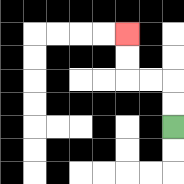{'start': '[7, 5]', 'end': '[5, 1]', 'path_directions': 'U,U,L,L,U,U', 'path_coordinates': '[[7, 5], [7, 4], [7, 3], [6, 3], [5, 3], [5, 2], [5, 1]]'}